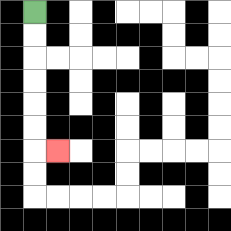{'start': '[1, 0]', 'end': '[2, 6]', 'path_directions': 'D,D,D,D,D,D,R', 'path_coordinates': '[[1, 0], [1, 1], [1, 2], [1, 3], [1, 4], [1, 5], [1, 6], [2, 6]]'}